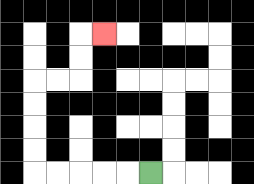{'start': '[6, 7]', 'end': '[4, 1]', 'path_directions': 'L,L,L,L,L,U,U,U,U,R,R,U,U,R', 'path_coordinates': '[[6, 7], [5, 7], [4, 7], [3, 7], [2, 7], [1, 7], [1, 6], [1, 5], [1, 4], [1, 3], [2, 3], [3, 3], [3, 2], [3, 1], [4, 1]]'}